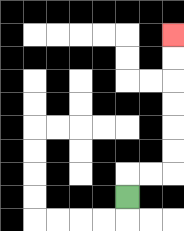{'start': '[5, 8]', 'end': '[7, 1]', 'path_directions': 'U,R,R,U,U,U,U,U,U', 'path_coordinates': '[[5, 8], [5, 7], [6, 7], [7, 7], [7, 6], [7, 5], [7, 4], [7, 3], [7, 2], [7, 1]]'}